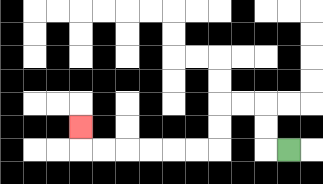{'start': '[12, 6]', 'end': '[3, 5]', 'path_directions': 'L,U,U,L,L,D,D,L,L,L,L,L,L,U', 'path_coordinates': '[[12, 6], [11, 6], [11, 5], [11, 4], [10, 4], [9, 4], [9, 5], [9, 6], [8, 6], [7, 6], [6, 6], [5, 6], [4, 6], [3, 6], [3, 5]]'}